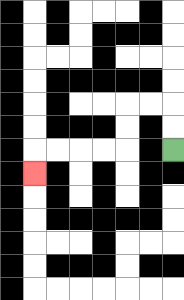{'start': '[7, 6]', 'end': '[1, 7]', 'path_directions': 'U,U,L,L,D,D,L,L,L,L,D', 'path_coordinates': '[[7, 6], [7, 5], [7, 4], [6, 4], [5, 4], [5, 5], [5, 6], [4, 6], [3, 6], [2, 6], [1, 6], [1, 7]]'}